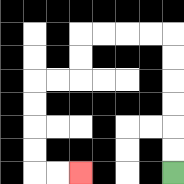{'start': '[7, 7]', 'end': '[3, 7]', 'path_directions': 'U,U,U,U,U,U,L,L,L,L,D,D,L,L,D,D,D,D,R,R', 'path_coordinates': '[[7, 7], [7, 6], [7, 5], [7, 4], [7, 3], [7, 2], [7, 1], [6, 1], [5, 1], [4, 1], [3, 1], [3, 2], [3, 3], [2, 3], [1, 3], [1, 4], [1, 5], [1, 6], [1, 7], [2, 7], [3, 7]]'}